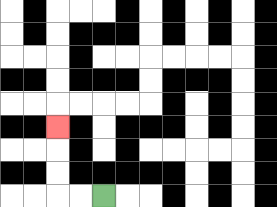{'start': '[4, 8]', 'end': '[2, 5]', 'path_directions': 'L,L,U,U,U', 'path_coordinates': '[[4, 8], [3, 8], [2, 8], [2, 7], [2, 6], [2, 5]]'}